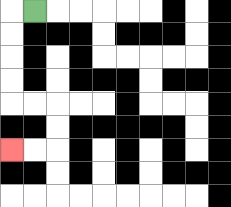{'start': '[1, 0]', 'end': '[0, 6]', 'path_directions': 'L,D,D,D,D,R,R,D,D,L,L', 'path_coordinates': '[[1, 0], [0, 0], [0, 1], [0, 2], [0, 3], [0, 4], [1, 4], [2, 4], [2, 5], [2, 6], [1, 6], [0, 6]]'}